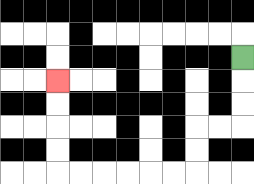{'start': '[10, 2]', 'end': '[2, 3]', 'path_directions': 'D,D,D,L,L,D,D,L,L,L,L,L,L,U,U,U,U', 'path_coordinates': '[[10, 2], [10, 3], [10, 4], [10, 5], [9, 5], [8, 5], [8, 6], [8, 7], [7, 7], [6, 7], [5, 7], [4, 7], [3, 7], [2, 7], [2, 6], [2, 5], [2, 4], [2, 3]]'}